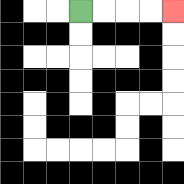{'start': '[3, 0]', 'end': '[7, 0]', 'path_directions': 'R,R,R,R', 'path_coordinates': '[[3, 0], [4, 0], [5, 0], [6, 0], [7, 0]]'}